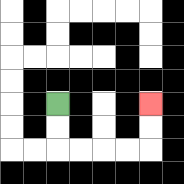{'start': '[2, 4]', 'end': '[6, 4]', 'path_directions': 'D,D,R,R,R,R,U,U', 'path_coordinates': '[[2, 4], [2, 5], [2, 6], [3, 6], [4, 6], [5, 6], [6, 6], [6, 5], [6, 4]]'}